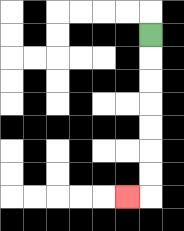{'start': '[6, 1]', 'end': '[5, 8]', 'path_directions': 'D,D,D,D,D,D,D,L', 'path_coordinates': '[[6, 1], [6, 2], [6, 3], [6, 4], [6, 5], [6, 6], [6, 7], [6, 8], [5, 8]]'}